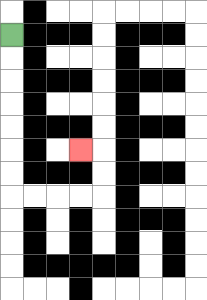{'start': '[0, 1]', 'end': '[3, 6]', 'path_directions': 'D,D,D,D,D,D,D,R,R,R,R,U,U,L', 'path_coordinates': '[[0, 1], [0, 2], [0, 3], [0, 4], [0, 5], [0, 6], [0, 7], [0, 8], [1, 8], [2, 8], [3, 8], [4, 8], [4, 7], [4, 6], [3, 6]]'}